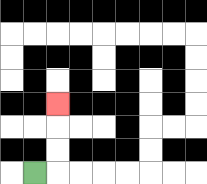{'start': '[1, 7]', 'end': '[2, 4]', 'path_directions': 'R,U,U,U', 'path_coordinates': '[[1, 7], [2, 7], [2, 6], [2, 5], [2, 4]]'}